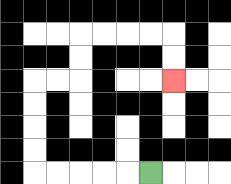{'start': '[6, 7]', 'end': '[7, 3]', 'path_directions': 'L,L,L,L,L,U,U,U,U,R,R,U,U,R,R,R,R,D,D', 'path_coordinates': '[[6, 7], [5, 7], [4, 7], [3, 7], [2, 7], [1, 7], [1, 6], [1, 5], [1, 4], [1, 3], [2, 3], [3, 3], [3, 2], [3, 1], [4, 1], [5, 1], [6, 1], [7, 1], [7, 2], [7, 3]]'}